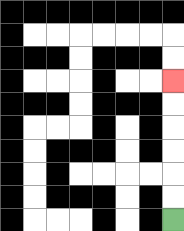{'start': '[7, 9]', 'end': '[7, 3]', 'path_directions': 'U,U,U,U,U,U', 'path_coordinates': '[[7, 9], [7, 8], [7, 7], [7, 6], [7, 5], [7, 4], [7, 3]]'}